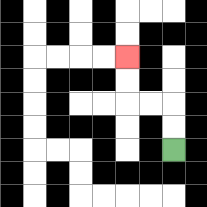{'start': '[7, 6]', 'end': '[5, 2]', 'path_directions': 'U,U,L,L,U,U', 'path_coordinates': '[[7, 6], [7, 5], [7, 4], [6, 4], [5, 4], [5, 3], [5, 2]]'}